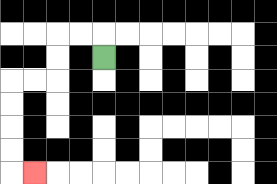{'start': '[4, 2]', 'end': '[1, 7]', 'path_directions': 'U,L,L,D,D,L,L,D,D,D,D,R', 'path_coordinates': '[[4, 2], [4, 1], [3, 1], [2, 1], [2, 2], [2, 3], [1, 3], [0, 3], [0, 4], [0, 5], [0, 6], [0, 7], [1, 7]]'}